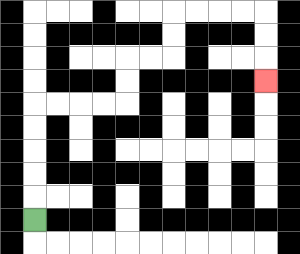{'start': '[1, 9]', 'end': '[11, 3]', 'path_directions': 'U,U,U,U,U,R,R,R,R,U,U,R,R,U,U,R,R,R,R,D,D,D', 'path_coordinates': '[[1, 9], [1, 8], [1, 7], [1, 6], [1, 5], [1, 4], [2, 4], [3, 4], [4, 4], [5, 4], [5, 3], [5, 2], [6, 2], [7, 2], [7, 1], [7, 0], [8, 0], [9, 0], [10, 0], [11, 0], [11, 1], [11, 2], [11, 3]]'}